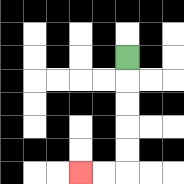{'start': '[5, 2]', 'end': '[3, 7]', 'path_directions': 'D,D,D,D,D,L,L', 'path_coordinates': '[[5, 2], [5, 3], [5, 4], [5, 5], [5, 6], [5, 7], [4, 7], [3, 7]]'}